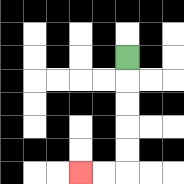{'start': '[5, 2]', 'end': '[3, 7]', 'path_directions': 'D,D,D,D,D,L,L', 'path_coordinates': '[[5, 2], [5, 3], [5, 4], [5, 5], [5, 6], [5, 7], [4, 7], [3, 7]]'}